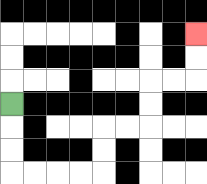{'start': '[0, 4]', 'end': '[8, 1]', 'path_directions': 'D,D,D,R,R,R,R,U,U,R,R,U,U,R,R,U,U', 'path_coordinates': '[[0, 4], [0, 5], [0, 6], [0, 7], [1, 7], [2, 7], [3, 7], [4, 7], [4, 6], [4, 5], [5, 5], [6, 5], [6, 4], [6, 3], [7, 3], [8, 3], [8, 2], [8, 1]]'}